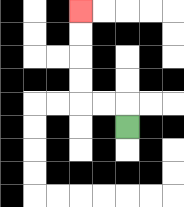{'start': '[5, 5]', 'end': '[3, 0]', 'path_directions': 'U,L,L,U,U,U,U', 'path_coordinates': '[[5, 5], [5, 4], [4, 4], [3, 4], [3, 3], [3, 2], [3, 1], [3, 0]]'}